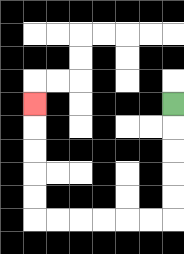{'start': '[7, 4]', 'end': '[1, 4]', 'path_directions': 'D,D,D,D,D,L,L,L,L,L,L,U,U,U,U,U', 'path_coordinates': '[[7, 4], [7, 5], [7, 6], [7, 7], [7, 8], [7, 9], [6, 9], [5, 9], [4, 9], [3, 9], [2, 9], [1, 9], [1, 8], [1, 7], [1, 6], [1, 5], [1, 4]]'}